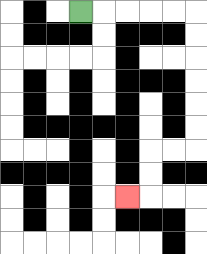{'start': '[3, 0]', 'end': '[5, 8]', 'path_directions': 'R,R,R,R,R,D,D,D,D,D,D,L,L,D,D,L', 'path_coordinates': '[[3, 0], [4, 0], [5, 0], [6, 0], [7, 0], [8, 0], [8, 1], [8, 2], [8, 3], [8, 4], [8, 5], [8, 6], [7, 6], [6, 6], [6, 7], [6, 8], [5, 8]]'}